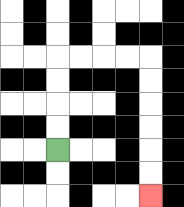{'start': '[2, 6]', 'end': '[6, 8]', 'path_directions': 'U,U,U,U,R,R,R,R,D,D,D,D,D,D', 'path_coordinates': '[[2, 6], [2, 5], [2, 4], [2, 3], [2, 2], [3, 2], [4, 2], [5, 2], [6, 2], [6, 3], [6, 4], [6, 5], [6, 6], [6, 7], [6, 8]]'}